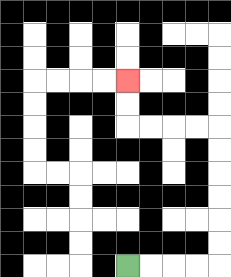{'start': '[5, 11]', 'end': '[5, 3]', 'path_directions': 'R,R,R,R,U,U,U,U,U,U,L,L,L,L,U,U', 'path_coordinates': '[[5, 11], [6, 11], [7, 11], [8, 11], [9, 11], [9, 10], [9, 9], [9, 8], [9, 7], [9, 6], [9, 5], [8, 5], [7, 5], [6, 5], [5, 5], [5, 4], [5, 3]]'}